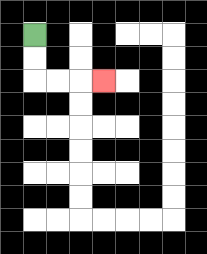{'start': '[1, 1]', 'end': '[4, 3]', 'path_directions': 'D,D,R,R,R', 'path_coordinates': '[[1, 1], [1, 2], [1, 3], [2, 3], [3, 3], [4, 3]]'}